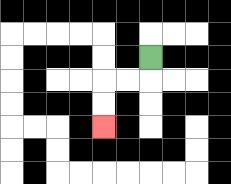{'start': '[6, 2]', 'end': '[4, 5]', 'path_directions': 'D,L,L,D,D', 'path_coordinates': '[[6, 2], [6, 3], [5, 3], [4, 3], [4, 4], [4, 5]]'}